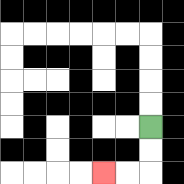{'start': '[6, 5]', 'end': '[4, 7]', 'path_directions': 'D,D,L,L', 'path_coordinates': '[[6, 5], [6, 6], [6, 7], [5, 7], [4, 7]]'}